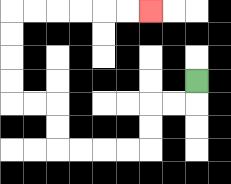{'start': '[8, 3]', 'end': '[6, 0]', 'path_directions': 'D,L,L,D,D,L,L,L,L,U,U,L,L,U,U,U,U,R,R,R,R,R,R', 'path_coordinates': '[[8, 3], [8, 4], [7, 4], [6, 4], [6, 5], [6, 6], [5, 6], [4, 6], [3, 6], [2, 6], [2, 5], [2, 4], [1, 4], [0, 4], [0, 3], [0, 2], [0, 1], [0, 0], [1, 0], [2, 0], [3, 0], [4, 0], [5, 0], [6, 0]]'}